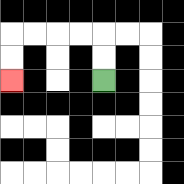{'start': '[4, 3]', 'end': '[0, 3]', 'path_directions': 'U,U,L,L,L,L,D,D', 'path_coordinates': '[[4, 3], [4, 2], [4, 1], [3, 1], [2, 1], [1, 1], [0, 1], [0, 2], [0, 3]]'}